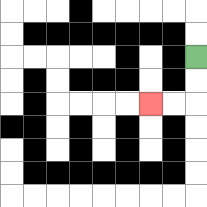{'start': '[8, 2]', 'end': '[6, 4]', 'path_directions': 'D,D,L,L', 'path_coordinates': '[[8, 2], [8, 3], [8, 4], [7, 4], [6, 4]]'}